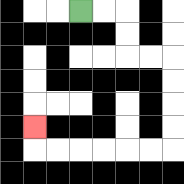{'start': '[3, 0]', 'end': '[1, 5]', 'path_directions': 'R,R,D,D,R,R,D,D,D,D,L,L,L,L,L,L,U', 'path_coordinates': '[[3, 0], [4, 0], [5, 0], [5, 1], [5, 2], [6, 2], [7, 2], [7, 3], [7, 4], [7, 5], [7, 6], [6, 6], [5, 6], [4, 6], [3, 6], [2, 6], [1, 6], [1, 5]]'}